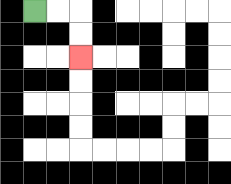{'start': '[1, 0]', 'end': '[3, 2]', 'path_directions': 'R,R,D,D', 'path_coordinates': '[[1, 0], [2, 0], [3, 0], [3, 1], [3, 2]]'}